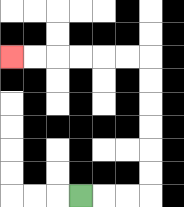{'start': '[3, 8]', 'end': '[0, 2]', 'path_directions': 'R,R,R,U,U,U,U,U,U,L,L,L,L,L,L', 'path_coordinates': '[[3, 8], [4, 8], [5, 8], [6, 8], [6, 7], [6, 6], [6, 5], [6, 4], [6, 3], [6, 2], [5, 2], [4, 2], [3, 2], [2, 2], [1, 2], [0, 2]]'}